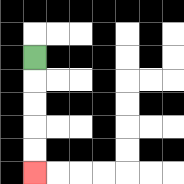{'start': '[1, 2]', 'end': '[1, 7]', 'path_directions': 'D,D,D,D,D', 'path_coordinates': '[[1, 2], [1, 3], [1, 4], [1, 5], [1, 6], [1, 7]]'}